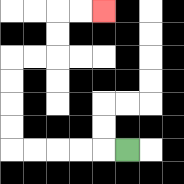{'start': '[5, 6]', 'end': '[4, 0]', 'path_directions': 'L,L,L,L,L,U,U,U,U,R,R,U,U,R,R', 'path_coordinates': '[[5, 6], [4, 6], [3, 6], [2, 6], [1, 6], [0, 6], [0, 5], [0, 4], [0, 3], [0, 2], [1, 2], [2, 2], [2, 1], [2, 0], [3, 0], [4, 0]]'}